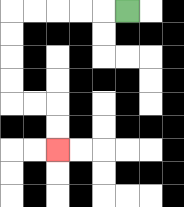{'start': '[5, 0]', 'end': '[2, 6]', 'path_directions': 'L,L,L,L,L,D,D,D,D,R,R,D,D', 'path_coordinates': '[[5, 0], [4, 0], [3, 0], [2, 0], [1, 0], [0, 0], [0, 1], [0, 2], [0, 3], [0, 4], [1, 4], [2, 4], [2, 5], [2, 6]]'}